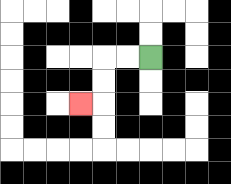{'start': '[6, 2]', 'end': '[3, 4]', 'path_directions': 'L,L,D,D,L', 'path_coordinates': '[[6, 2], [5, 2], [4, 2], [4, 3], [4, 4], [3, 4]]'}